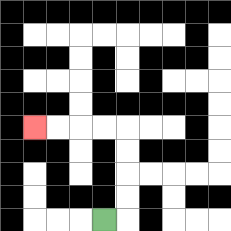{'start': '[4, 9]', 'end': '[1, 5]', 'path_directions': 'R,U,U,U,U,L,L,L,L', 'path_coordinates': '[[4, 9], [5, 9], [5, 8], [5, 7], [5, 6], [5, 5], [4, 5], [3, 5], [2, 5], [1, 5]]'}